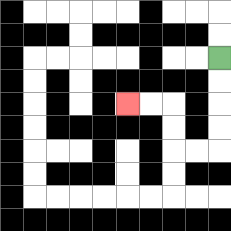{'start': '[9, 2]', 'end': '[5, 4]', 'path_directions': 'D,D,D,D,L,L,U,U,L,L', 'path_coordinates': '[[9, 2], [9, 3], [9, 4], [9, 5], [9, 6], [8, 6], [7, 6], [7, 5], [7, 4], [6, 4], [5, 4]]'}